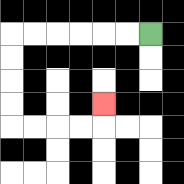{'start': '[6, 1]', 'end': '[4, 4]', 'path_directions': 'L,L,L,L,L,L,D,D,D,D,R,R,R,R,U', 'path_coordinates': '[[6, 1], [5, 1], [4, 1], [3, 1], [2, 1], [1, 1], [0, 1], [0, 2], [0, 3], [0, 4], [0, 5], [1, 5], [2, 5], [3, 5], [4, 5], [4, 4]]'}